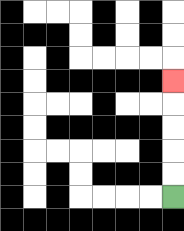{'start': '[7, 8]', 'end': '[7, 3]', 'path_directions': 'U,U,U,U,U', 'path_coordinates': '[[7, 8], [7, 7], [7, 6], [7, 5], [7, 4], [7, 3]]'}